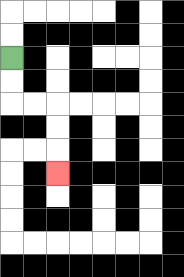{'start': '[0, 2]', 'end': '[2, 7]', 'path_directions': 'D,D,R,R,D,D,D', 'path_coordinates': '[[0, 2], [0, 3], [0, 4], [1, 4], [2, 4], [2, 5], [2, 6], [2, 7]]'}